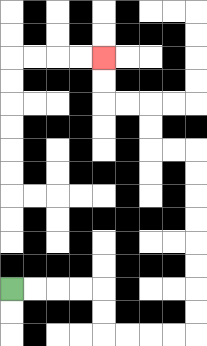{'start': '[0, 12]', 'end': '[4, 2]', 'path_directions': 'R,R,R,R,D,D,R,R,R,R,U,U,U,U,U,U,U,U,L,L,U,U,L,L,U,U', 'path_coordinates': '[[0, 12], [1, 12], [2, 12], [3, 12], [4, 12], [4, 13], [4, 14], [5, 14], [6, 14], [7, 14], [8, 14], [8, 13], [8, 12], [8, 11], [8, 10], [8, 9], [8, 8], [8, 7], [8, 6], [7, 6], [6, 6], [6, 5], [6, 4], [5, 4], [4, 4], [4, 3], [4, 2]]'}